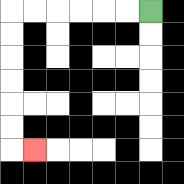{'start': '[6, 0]', 'end': '[1, 6]', 'path_directions': 'L,L,L,L,L,L,D,D,D,D,D,D,R', 'path_coordinates': '[[6, 0], [5, 0], [4, 0], [3, 0], [2, 0], [1, 0], [0, 0], [0, 1], [0, 2], [0, 3], [0, 4], [0, 5], [0, 6], [1, 6]]'}